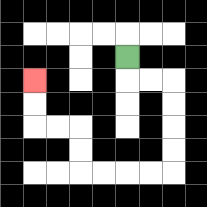{'start': '[5, 2]', 'end': '[1, 3]', 'path_directions': 'D,R,R,D,D,D,D,L,L,L,L,U,U,L,L,U,U', 'path_coordinates': '[[5, 2], [5, 3], [6, 3], [7, 3], [7, 4], [7, 5], [7, 6], [7, 7], [6, 7], [5, 7], [4, 7], [3, 7], [3, 6], [3, 5], [2, 5], [1, 5], [1, 4], [1, 3]]'}